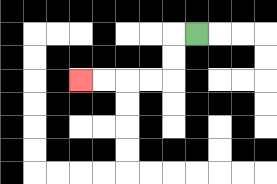{'start': '[8, 1]', 'end': '[3, 3]', 'path_directions': 'L,D,D,L,L,L,L', 'path_coordinates': '[[8, 1], [7, 1], [7, 2], [7, 3], [6, 3], [5, 3], [4, 3], [3, 3]]'}